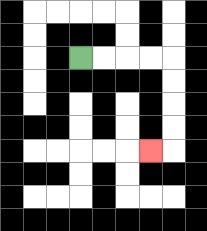{'start': '[3, 2]', 'end': '[6, 6]', 'path_directions': 'R,R,R,R,D,D,D,D,L', 'path_coordinates': '[[3, 2], [4, 2], [5, 2], [6, 2], [7, 2], [7, 3], [7, 4], [7, 5], [7, 6], [6, 6]]'}